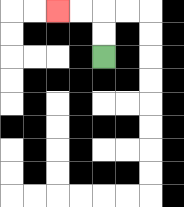{'start': '[4, 2]', 'end': '[2, 0]', 'path_directions': 'U,U,L,L', 'path_coordinates': '[[4, 2], [4, 1], [4, 0], [3, 0], [2, 0]]'}